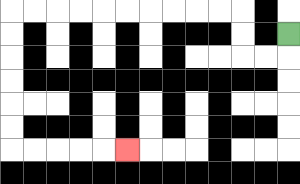{'start': '[12, 1]', 'end': '[5, 6]', 'path_directions': 'D,L,L,U,U,L,L,L,L,L,L,L,L,L,L,D,D,D,D,D,D,R,R,R,R,R', 'path_coordinates': '[[12, 1], [12, 2], [11, 2], [10, 2], [10, 1], [10, 0], [9, 0], [8, 0], [7, 0], [6, 0], [5, 0], [4, 0], [3, 0], [2, 0], [1, 0], [0, 0], [0, 1], [0, 2], [0, 3], [0, 4], [0, 5], [0, 6], [1, 6], [2, 6], [3, 6], [4, 6], [5, 6]]'}